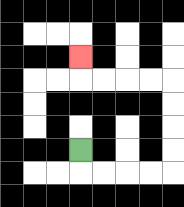{'start': '[3, 6]', 'end': '[3, 2]', 'path_directions': 'D,R,R,R,R,U,U,U,U,L,L,L,L,U', 'path_coordinates': '[[3, 6], [3, 7], [4, 7], [5, 7], [6, 7], [7, 7], [7, 6], [7, 5], [7, 4], [7, 3], [6, 3], [5, 3], [4, 3], [3, 3], [3, 2]]'}